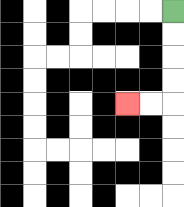{'start': '[7, 0]', 'end': '[5, 4]', 'path_directions': 'D,D,D,D,L,L', 'path_coordinates': '[[7, 0], [7, 1], [7, 2], [7, 3], [7, 4], [6, 4], [5, 4]]'}